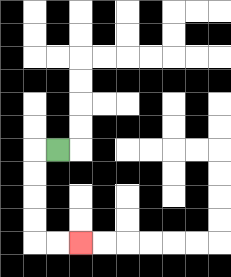{'start': '[2, 6]', 'end': '[3, 10]', 'path_directions': 'L,D,D,D,D,R,R', 'path_coordinates': '[[2, 6], [1, 6], [1, 7], [1, 8], [1, 9], [1, 10], [2, 10], [3, 10]]'}